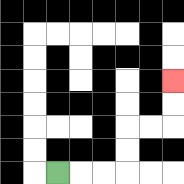{'start': '[2, 7]', 'end': '[7, 3]', 'path_directions': 'R,R,R,U,U,R,R,U,U', 'path_coordinates': '[[2, 7], [3, 7], [4, 7], [5, 7], [5, 6], [5, 5], [6, 5], [7, 5], [7, 4], [7, 3]]'}